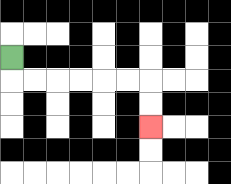{'start': '[0, 2]', 'end': '[6, 5]', 'path_directions': 'D,R,R,R,R,R,R,D,D', 'path_coordinates': '[[0, 2], [0, 3], [1, 3], [2, 3], [3, 3], [4, 3], [5, 3], [6, 3], [6, 4], [6, 5]]'}